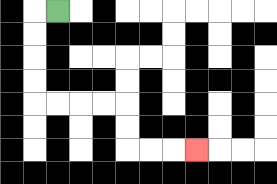{'start': '[2, 0]', 'end': '[8, 6]', 'path_directions': 'L,D,D,D,D,R,R,R,R,D,D,R,R,R', 'path_coordinates': '[[2, 0], [1, 0], [1, 1], [1, 2], [1, 3], [1, 4], [2, 4], [3, 4], [4, 4], [5, 4], [5, 5], [5, 6], [6, 6], [7, 6], [8, 6]]'}